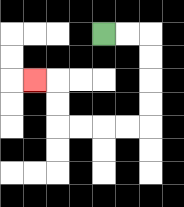{'start': '[4, 1]', 'end': '[1, 3]', 'path_directions': 'R,R,D,D,D,D,L,L,L,L,U,U,L', 'path_coordinates': '[[4, 1], [5, 1], [6, 1], [6, 2], [6, 3], [6, 4], [6, 5], [5, 5], [4, 5], [3, 5], [2, 5], [2, 4], [2, 3], [1, 3]]'}